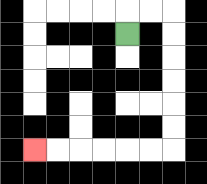{'start': '[5, 1]', 'end': '[1, 6]', 'path_directions': 'U,R,R,D,D,D,D,D,D,L,L,L,L,L,L', 'path_coordinates': '[[5, 1], [5, 0], [6, 0], [7, 0], [7, 1], [7, 2], [7, 3], [7, 4], [7, 5], [7, 6], [6, 6], [5, 6], [4, 6], [3, 6], [2, 6], [1, 6]]'}